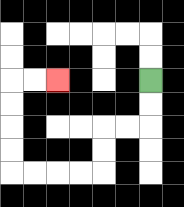{'start': '[6, 3]', 'end': '[2, 3]', 'path_directions': 'D,D,L,L,D,D,L,L,L,L,U,U,U,U,R,R', 'path_coordinates': '[[6, 3], [6, 4], [6, 5], [5, 5], [4, 5], [4, 6], [4, 7], [3, 7], [2, 7], [1, 7], [0, 7], [0, 6], [0, 5], [0, 4], [0, 3], [1, 3], [2, 3]]'}